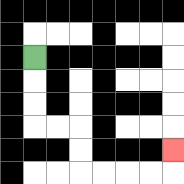{'start': '[1, 2]', 'end': '[7, 6]', 'path_directions': 'D,D,D,R,R,D,D,R,R,R,R,U', 'path_coordinates': '[[1, 2], [1, 3], [1, 4], [1, 5], [2, 5], [3, 5], [3, 6], [3, 7], [4, 7], [5, 7], [6, 7], [7, 7], [7, 6]]'}